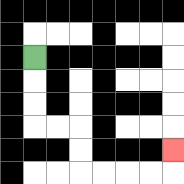{'start': '[1, 2]', 'end': '[7, 6]', 'path_directions': 'D,D,D,R,R,D,D,R,R,R,R,U', 'path_coordinates': '[[1, 2], [1, 3], [1, 4], [1, 5], [2, 5], [3, 5], [3, 6], [3, 7], [4, 7], [5, 7], [6, 7], [7, 7], [7, 6]]'}